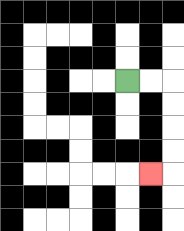{'start': '[5, 3]', 'end': '[6, 7]', 'path_directions': 'R,R,D,D,D,D,L', 'path_coordinates': '[[5, 3], [6, 3], [7, 3], [7, 4], [7, 5], [7, 6], [7, 7], [6, 7]]'}